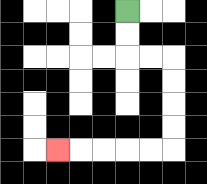{'start': '[5, 0]', 'end': '[2, 6]', 'path_directions': 'D,D,R,R,D,D,D,D,L,L,L,L,L', 'path_coordinates': '[[5, 0], [5, 1], [5, 2], [6, 2], [7, 2], [7, 3], [7, 4], [7, 5], [7, 6], [6, 6], [5, 6], [4, 6], [3, 6], [2, 6]]'}